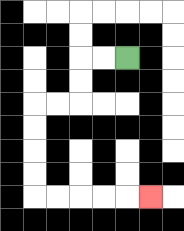{'start': '[5, 2]', 'end': '[6, 8]', 'path_directions': 'L,L,D,D,L,L,D,D,D,D,R,R,R,R,R', 'path_coordinates': '[[5, 2], [4, 2], [3, 2], [3, 3], [3, 4], [2, 4], [1, 4], [1, 5], [1, 6], [1, 7], [1, 8], [2, 8], [3, 8], [4, 8], [5, 8], [6, 8]]'}